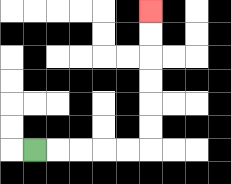{'start': '[1, 6]', 'end': '[6, 0]', 'path_directions': 'R,R,R,R,R,U,U,U,U,U,U', 'path_coordinates': '[[1, 6], [2, 6], [3, 6], [4, 6], [5, 6], [6, 6], [6, 5], [6, 4], [6, 3], [6, 2], [6, 1], [6, 0]]'}